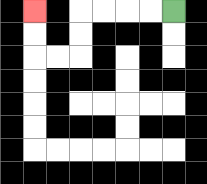{'start': '[7, 0]', 'end': '[1, 0]', 'path_directions': 'L,L,L,L,D,D,L,L,U,U', 'path_coordinates': '[[7, 0], [6, 0], [5, 0], [4, 0], [3, 0], [3, 1], [3, 2], [2, 2], [1, 2], [1, 1], [1, 0]]'}